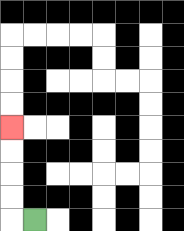{'start': '[1, 9]', 'end': '[0, 5]', 'path_directions': 'L,U,U,U,U', 'path_coordinates': '[[1, 9], [0, 9], [0, 8], [0, 7], [0, 6], [0, 5]]'}